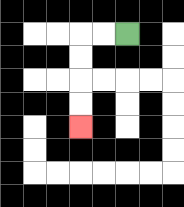{'start': '[5, 1]', 'end': '[3, 5]', 'path_directions': 'L,L,D,D,D,D', 'path_coordinates': '[[5, 1], [4, 1], [3, 1], [3, 2], [3, 3], [3, 4], [3, 5]]'}